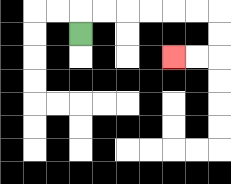{'start': '[3, 1]', 'end': '[7, 2]', 'path_directions': 'U,R,R,R,R,R,R,D,D,L,L', 'path_coordinates': '[[3, 1], [3, 0], [4, 0], [5, 0], [6, 0], [7, 0], [8, 0], [9, 0], [9, 1], [9, 2], [8, 2], [7, 2]]'}